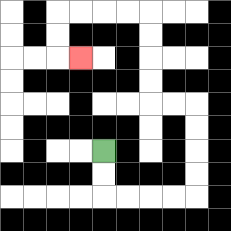{'start': '[4, 6]', 'end': '[3, 2]', 'path_directions': 'D,D,R,R,R,R,U,U,U,U,L,L,U,U,U,U,L,L,L,L,D,D,R', 'path_coordinates': '[[4, 6], [4, 7], [4, 8], [5, 8], [6, 8], [7, 8], [8, 8], [8, 7], [8, 6], [8, 5], [8, 4], [7, 4], [6, 4], [6, 3], [6, 2], [6, 1], [6, 0], [5, 0], [4, 0], [3, 0], [2, 0], [2, 1], [2, 2], [3, 2]]'}